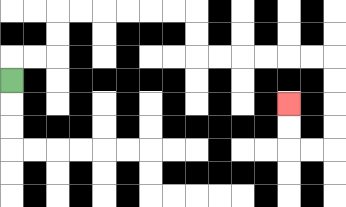{'start': '[0, 3]', 'end': '[12, 4]', 'path_directions': 'U,R,R,U,U,R,R,R,R,R,R,D,D,R,R,R,R,R,R,D,D,D,D,L,L,U,U', 'path_coordinates': '[[0, 3], [0, 2], [1, 2], [2, 2], [2, 1], [2, 0], [3, 0], [4, 0], [5, 0], [6, 0], [7, 0], [8, 0], [8, 1], [8, 2], [9, 2], [10, 2], [11, 2], [12, 2], [13, 2], [14, 2], [14, 3], [14, 4], [14, 5], [14, 6], [13, 6], [12, 6], [12, 5], [12, 4]]'}